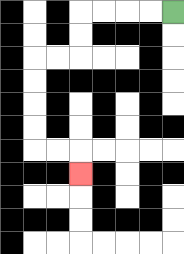{'start': '[7, 0]', 'end': '[3, 7]', 'path_directions': 'L,L,L,L,D,D,L,L,D,D,D,D,R,R,D', 'path_coordinates': '[[7, 0], [6, 0], [5, 0], [4, 0], [3, 0], [3, 1], [3, 2], [2, 2], [1, 2], [1, 3], [1, 4], [1, 5], [1, 6], [2, 6], [3, 6], [3, 7]]'}